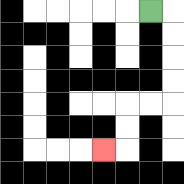{'start': '[6, 0]', 'end': '[4, 6]', 'path_directions': 'R,D,D,D,D,L,L,D,D,L', 'path_coordinates': '[[6, 0], [7, 0], [7, 1], [7, 2], [7, 3], [7, 4], [6, 4], [5, 4], [5, 5], [5, 6], [4, 6]]'}